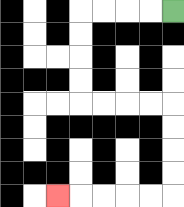{'start': '[7, 0]', 'end': '[2, 8]', 'path_directions': 'L,L,L,L,D,D,D,D,R,R,R,R,D,D,D,D,L,L,L,L,L', 'path_coordinates': '[[7, 0], [6, 0], [5, 0], [4, 0], [3, 0], [3, 1], [3, 2], [3, 3], [3, 4], [4, 4], [5, 4], [6, 4], [7, 4], [7, 5], [7, 6], [7, 7], [7, 8], [6, 8], [5, 8], [4, 8], [3, 8], [2, 8]]'}